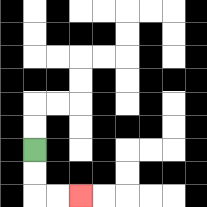{'start': '[1, 6]', 'end': '[3, 8]', 'path_directions': 'D,D,R,R', 'path_coordinates': '[[1, 6], [1, 7], [1, 8], [2, 8], [3, 8]]'}